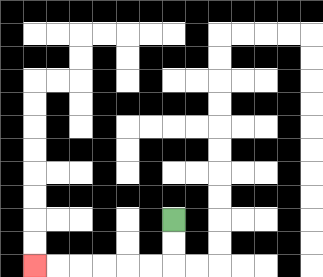{'start': '[7, 9]', 'end': '[1, 11]', 'path_directions': 'D,D,L,L,L,L,L,L', 'path_coordinates': '[[7, 9], [7, 10], [7, 11], [6, 11], [5, 11], [4, 11], [3, 11], [2, 11], [1, 11]]'}